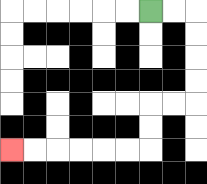{'start': '[6, 0]', 'end': '[0, 6]', 'path_directions': 'R,R,D,D,D,D,L,L,D,D,L,L,L,L,L,L', 'path_coordinates': '[[6, 0], [7, 0], [8, 0], [8, 1], [8, 2], [8, 3], [8, 4], [7, 4], [6, 4], [6, 5], [6, 6], [5, 6], [4, 6], [3, 6], [2, 6], [1, 6], [0, 6]]'}